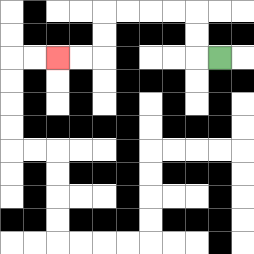{'start': '[9, 2]', 'end': '[2, 2]', 'path_directions': 'L,U,U,L,L,L,L,D,D,L,L', 'path_coordinates': '[[9, 2], [8, 2], [8, 1], [8, 0], [7, 0], [6, 0], [5, 0], [4, 0], [4, 1], [4, 2], [3, 2], [2, 2]]'}